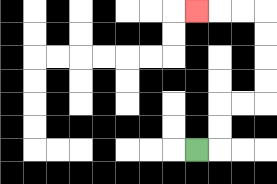{'start': '[8, 6]', 'end': '[8, 0]', 'path_directions': 'R,U,U,R,R,U,U,U,U,L,L,L', 'path_coordinates': '[[8, 6], [9, 6], [9, 5], [9, 4], [10, 4], [11, 4], [11, 3], [11, 2], [11, 1], [11, 0], [10, 0], [9, 0], [8, 0]]'}